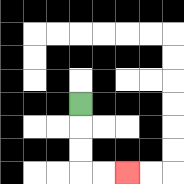{'start': '[3, 4]', 'end': '[5, 7]', 'path_directions': 'D,D,D,R,R', 'path_coordinates': '[[3, 4], [3, 5], [3, 6], [3, 7], [4, 7], [5, 7]]'}